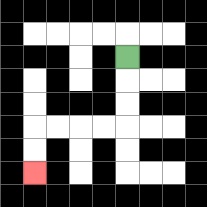{'start': '[5, 2]', 'end': '[1, 7]', 'path_directions': 'D,D,D,L,L,L,L,D,D', 'path_coordinates': '[[5, 2], [5, 3], [5, 4], [5, 5], [4, 5], [3, 5], [2, 5], [1, 5], [1, 6], [1, 7]]'}